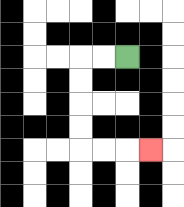{'start': '[5, 2]', 'end': '[6, 6]', 'path_directions': 'L,L,D,D,D,D,R,R,R', 'path_coordinates': '[[5, 2], [4, 2], [3, 2], [3, 3], [3, 4], [3, 5], [3, 6], [4, 6], [5, 6], [6, 6]]'}